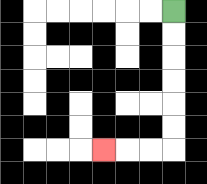{'start': '[7, 0]', 'end': '[4, 6]', 'path_directions': 'D,D,D,D,D,D,L,L,L', 'path_coordinates': '[[7, 0], [7, 1], [7, 2], [7, 3], [7, 4], [7, 5], [7, 6], [6, 6], [5, 6], [4, 6]]'}